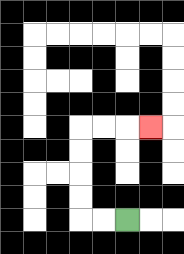{'start': '[5, 9]', 'end': '[6, 5]', 'path_directions': 'L,L,U,U,U,U,R,R,R', 'path_coordinates': '[[5, 9], [4, 9], [3, 9], [3, 8], [3, 7], [3, 6], [3, 5], [4, 5], [5, 5], [6, 5]]'}